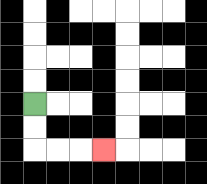{'start': '[1, 4]', 'end': '[4, 6]', 'path_directions': 'D,D,R,R,R', 'path_coordinates': '[[1, 4], [1, 5], [1, 6], [2, 6], [3, 6], [4, 6]]'}